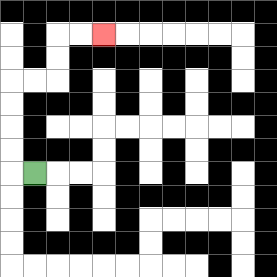{'start': '[1, 7]', 'end': '[4, 1]', 'path_directions': 'L,U,U,U,U,R,R,U,U,R,R', 'path_coordinates': '[[1, 7], [0, 7], [0, 6], [0, 5], [0, 4], [0, 3], [1, 3], [2, 3], [2, 2], [2, 1], [3, 1], [4, 1]]'}